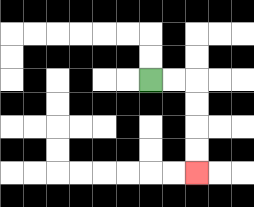{'start': '[6, 3]', 'end': '[8, 7]', 'path_directions': 'R,R,D,D,D,D', 'path_coordinates': '[[6, 3], [7, 3], [8, 3], [8, 4], [8, 5], [8, 6], [8, 7]]'}